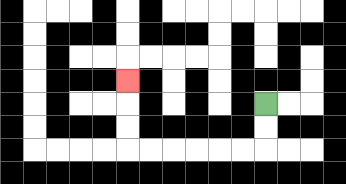{'start': '[11, 4]', 'end': '[5, 3]', 'path_directions': 'D,D,L,L,L,L,L,L,U,U,U', 'path_coordinates': '[[11, 4], [11, 5], [11, 6], [10, 6], [9, 6], [8, 6], [7, 6], [6, 6], [5, 6], [5, 5], [5, 4], [5, 3]]'}